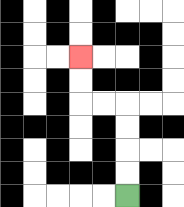{'start': '[5, 8]', 'end': '[3, 2]', 'path_directions': 'U,U,U,U,L,L,U,U', 'path_coordinates': '[[5, 8], [5, 7], [5, 6], [5, 5], [5, 4], [4, 4], [3, 4], [3, 3], [3, 2]]'}